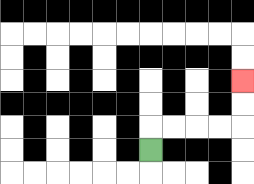{'start': '[6, 6]', 'end': '[10, 3]', 'path_directions': 'U,R,R,R,R,U,U', 'path_coordinates': '[[6, 6], [6, 5], [7, 5], [8, 5], [9, 5], [10, 5], [10, 4], [10, 3]]'}